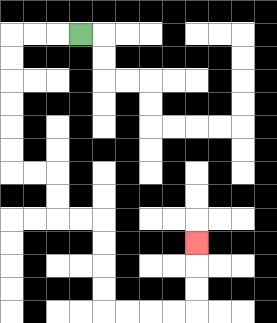{'start': '[3, 1]', 'end': '[8, 10]', 'path_directions': 'L,L,L,D,D,D,D,D,D,R,R,D,D,R,R,D,D,D,D,R,R,R,R,U,U,U', 'path_coordinates': '[[3, 1], [2, 1], [1, 1], [0, 1], [0, 2], [0, 3], [0, 4], [0, 5], [0, 6], [0, 7], [1, 7], [2, 7], [2, 8], [2, 9], [3, 9], [4, 9], [4, 10], [4, 11], [4, 12], [4, 13], [5, 13], [6, 13], [7, 13], [8, 13], [8, 12], [8, 11], [8, 10]]'}